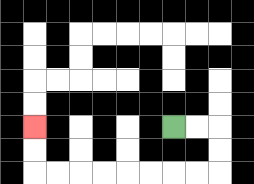{'start': '[7, 5]', 'end': '[1, 5]', 'path_directions': 'R,R,D,D,L,L,L,L,L,L,L,L,U,U', 'path_coordinates': '[[7, 5], [8, 5], [9, 5], [9, 6], [9, 7], [8, 7], [7, 7], [6, 7], [5, 7], [4, 7], [3, 7], [2, 7], [1, 7], [1, 6], [1, 5]]'}